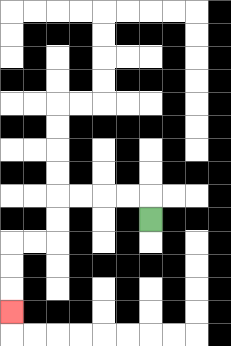{'start': '[6, 9]', 'end': '[0, 13]', 'path_directions': 'U,L,L,L,L,D,D,L,L,D,D,D', 'path_coordinates': '[[6, 9], [6, 8], [5, 8], [4, 8], [3, 8], [2, 8], [2, 9], [2, 10], [1, 10], [0, 10], [0, 11], [0, 12], [0, 13]]'}